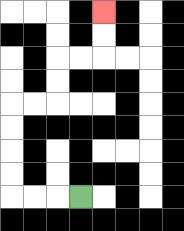{'start': '[3, 8]', 'end': '[4, 0]', 'path_directions': 'L,L,L,U,U,U,U,R,R,U,U,R,R,U,U', 'path_coordinates': '[[3, 8], [2, 8], [1, 8], [0, 8], [0, 7], [0, 6], [0, 5], [0, 4], [1, 4], [2, 4], [2, 3], [2, 2], [3, 2], [4, 2], [4, 1], [4, 0]]'}